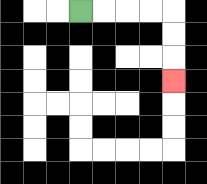{'start': '[3, 0]', 'end': '[7, 3]', 'path_directions': 'R,R,R,R,D,D,D', 'path_coordinates': '[[3, 0], [4, 0], [5, 0], [6, 0], [7, 0], [7, 1], [7, 2], [7, 3]]'}